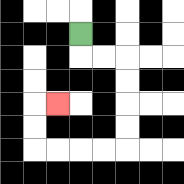{'start': '[3, 1]', 'end': '[2, 4]', 'path_directions': 'D,R,R,D,D,D,D,L,L,L,L,U,U,R', 'path_coordinates': '[[3, 1], [3, 2], [4, 2], [5, 2], [5, 3], [5, 4], [5, 5], [5, 6], [4, 6], [3, 6], [2, 6], [1, 6], [1, 5], [1, 4], [2, 4]]'}